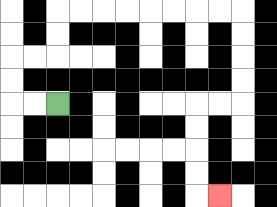{'start': '[2, 4]', 'end': '[9, 8]', 'path_directions': 'L,L,U,U,R,R,U,U,R,R,R,R,R,R,R,R,D,D,D,D,L,L,D,D,D,D,R', 'path_coordinates': '[[2, 4], [1, 4], [0, 4], [0, 3], [0, 2], [1, 2], [2, 2], [2, 1], [2, 0], [3, 0], [4, 0], [5, 0], [6, 0], [7, 0], [8, 0], [9, 0], [10, 0], [10, 1], [10, 2], [10, 3], [10, 4], [9, 4], [8, 4], [8, 5], [8, 6], [8, 7], [8, 8], [9, 8]]'}